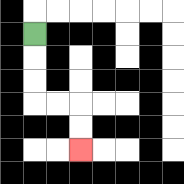{'start': '[1, 1]', 'end': '[3, 6]', 'path_directions': 'D,D,D,R,R,D,D', 'path_coordinates': '[[1, 1], [1, 2], [1, 3], [1, 4], [2, 4], [3, 4], [3, 5], [3, 6]]'}